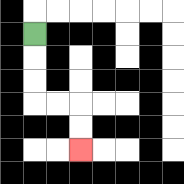{'start': '[1, 1]', 'end': '[3, 6]', 'path_directions': 'D,D,D,R,R,D,D', 'path_coordinates': '[[1, 1], [1, 2], [1, 3], [1, 4], [2, 4], [3, 4], [3, 5], [3, 6]]'}